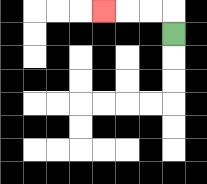{'start': '[7, 1]', 'end': '[4, 0]', 'path_directions': 'U,L,L,L', 'path_coordinates': '[[7, 1], [7, 0], [6, 0], [5, 0], [4, 0]]'}